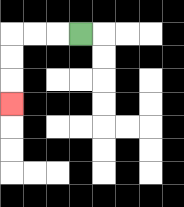{'start': '[3, 1]', 'end': '[0, 4]', 'path_directions': 'L,L,L,D,D,D', 'path_coordinates': '[[3, 1], [2, 1], [1, 1], [0, 1], [0, 2], [0, 3], [0, 4]]'}